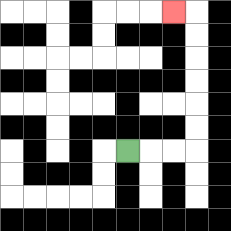{'start': '[5, 6]', 'end': '[7, 0]', 'path_directions': 'R,R,R,U,U,U,U,U,U,L', 'path_coordinates': '[[5, 6], [6, 6], [7, 6], [8, 6], [8, 5], [8, 4], [8, 3], [8, 2], [8, 1], [8, 0], [7, 0]]'}